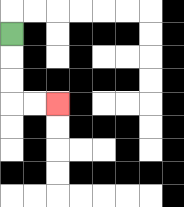{'start': '[0, 1]', 'end': '[2, 4]', 'path_directions': 'D,D,D,R,R', 'path_coordinates': '[[0, 1], [0, 2], [0, 3], [0, 4], [1, 4], [2, 4]]'}